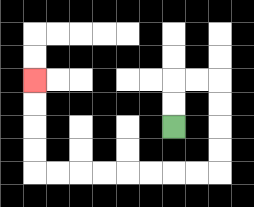{'start': '[7, 5]', 'end': '[1, 3]', 'path_directions': 'U,U,R,R,D,D,D,D,L,L,L,L,L,L,L,L,U,U,U,U', 'path_coordinates': '[[7, 5], [7, 4], [7, 3], [8, 3], [9, 3], [9, 4], [9, 5], [9, 6], [9, 7], [8, 7], [7, 7], [6, 7], [5, 7], [4, 7], [3, 7], [2, 7], [1, 7], [1, 6], [1, 5], [1, 4], [1, 3]]'}